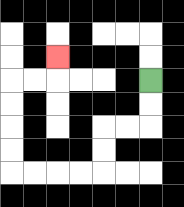{'start': '[6, 3]', 'end': '[2, 2]', 'path_directions': 'D,D,L,L,D,D,L,L,L,L,U,U,U,U,R,R,U', 'path_coordinates': '[[6, 3], [6, 4], [6, 5], [5, 5], [4, 5], [4, 6], [4, 7], [3, 7], [2, 7], [1, 7], [0, 7], [0, 6], [0, 5], [0, 4], [0, 3], [1, 3], [2, 3], [2, 2]]'}